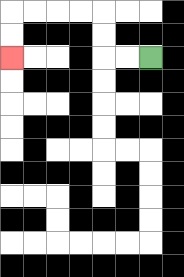{'start': '[6, 2]', 'end': '[0, 2]', 'path_directions': 'L,L,U,U,L,L,L,L,D,D', 'path_coordinates': '[[6, 2], [5, 2], [4, 2], [4, 1], [4, 0], [3, 0], [2, 0], [1, 0], [0, 0], [0, 1], [0, 2]]'}